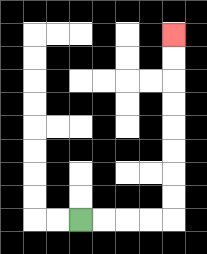{'start': '[3, 9]', 'end': '[7, 1]', 'path_directions': 'R,R,R,R,U,U,U,U,U,U,U,U', 'path_coordinates': '[[3, 9], [4, 9], [5, 9], [6, 9], [7, 9], [7, 8], [7, 7], [7, 6], [7, 5], [7, 4], [7, 3], [7, 2], [7, 1]]'}